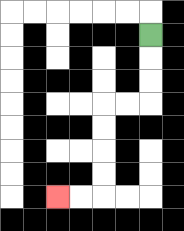{'start': '[6, 1]', 'end': '[2, 8]', 'path_directions': 'D,D,D,L,L,D,D,D,D,L,L', 'path_coordinates': '[[6, 1], [6, 2], [6, 3], [6, 4], [5, 4], [4, 4], [4, 5], [4, 6], [4, 7], [4, 8], [3, 8], [2, 8]]'}